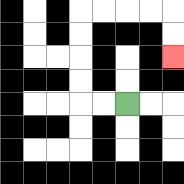{'start': '[5, 4]', 'end': '[7, 2]', 'path_directions': 'L,L,U,U,U,U,R,R,R,R,D,D', 'path_coordinates': '[[5, 4], [4, 4], [3, 4], [3, 3], [3, 2], [3, 1], [3, 0], [4, 0], [5, 0], [6, 0], [7, 0], [7, 1], [7, 2]]'}